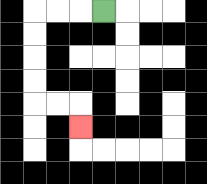{'start': '[4, 0]', 'end': '[3, 5]', 'path_directions': 'L,L,L,D,D,D,D,R,R,D', 'path_coordinates': '[[4, 0], [3, 0], [2, 0], [1, 0], [1, 1], [1, 2], [1, 3], [1, 4], [2, 4], [3, 4], [3, 5]]'}